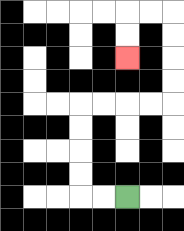{'start': '[5, 8]', 'end': '[5, 2]', 'path_directions': 'L,L,U,U,U,U,R,R,R,R,U,U,U,U,L,L,D,D', 'path_coordinates': '[[5, 8], [4, 8], [3, 8], [3, 7], [3, 6], [3, 5], [3, 4], [4, 4], [5, 4], [6, 4], [7, 4], [7, 3], [7, 2], [7, 1], [7, 0], [6, 0], [5, 0], [5, 1], [5, 2]]'}